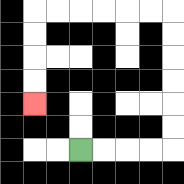{'start': '[3, 6]', 'end': '[1, 4]', 'path_directions': 'R,R,R,R,U,U,U,U,U,U,L,L,L,L,L,L,D,D,D,D', 'path_coordinates': '[[3, 6], [4, 6], [5, 6], [6, 6], [7, 6], [7, 5], [7, 4], [7, 3], [7, 2], [7, 1], [7, 0], [6, 0], [5, 0], [4, 0], [3, 0], [2, 0], [1, 0], [1, 1], [1, 2], [1, 3], [1, 4]]'}